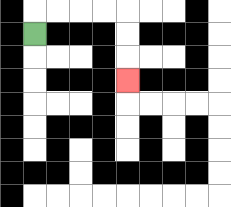{'start': '[1, 1]', 'end': '[5, 3]', 'path_directions': 'U,R,R,R,R,D,D,D', 'path_coordinates': '[[1, 1], [1, 0], [2, 0], [3, 0], [4, 0], [5, 0], [5, 1], [5, 2], [5, 3]]'}